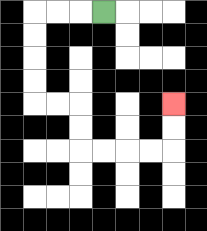{'start': '[4, 0]', 'end': '[7, 4]', 'path_directions': 'L,L,L,D,D,D,D,R,R,D,D,R,R,R,R,U,U', 'path_coordinates': '[[4, 0], [3, 0], [2, 0], [1, 0], [1, 1], [1, 2], [1, 3], [1, 4], [2, 4], [3, 4], [3, 5], [3, 6], [4, 6], [5, 6], [6, 6], [7, 6], [7, 5], [7, 4]]'}